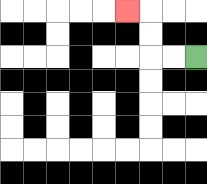{'start': '[8, 2]', 'end': '[5, 0]', 'path_directions': 'L,L,U,U,L', 'path_coordinates': '[[8, 2], [7, 2], [6, 2], [6, 1], [6, 0], [5, 0]]'}